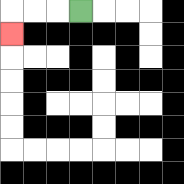{'start': '[3, 0]', 'end': '[0, 1]', 'path_directions': 'L,L,L,D', 'path_coordinates': '[[3, 0], [2, 0], [1, 0], [0, 0], [0, 1]]'}